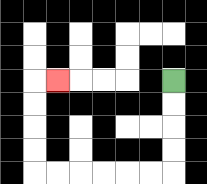{'start': '[7, 3]', 'end': '[2, 3]', 'path_directions': 'D,D,D,D,L,L,L,L,L,L,U,U,U,U,R', 'path_coordinates': '[[7, 3], [7, 4], [7, 5], [7, 6], [7, 7], [6, 7], [5, 7], [4, 7], [3, 7], [2, 7], [1, 7], [1, 6], [1, 5], [1, 4], [1, 3], [2, 3]]'}